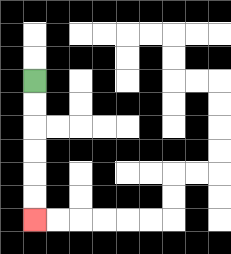{'start': '[1, 3]', 'end': '[1, 9]', 'path_directions': 'D,D,D,D,D,D', 'path_coordinates': '[[1, 3], [1, 4], [1, 5], [1, 6], [1, 7], [1, 8], [1, 9]]'}